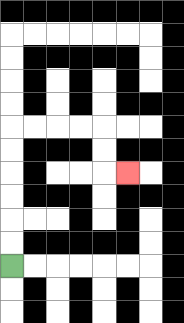{'start': '[0, 11]', 'end': '[5, 7]', 'path_directions': 'U,U,U,U,U,U,R,R,R,R,D,D,R', 'path_coordinates': '[[0, 11], [0, 10], [0, 9], [0, 8], [0, 7], [0, 6], [0, 5], [1, 5], [2, 5], [3, 5], [4, 5], [4, 6], [4, 7], [5, 7]]'}